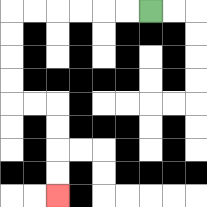{'start': '[6, 0]', 'end': '[2, 8]', 'path_directions': 'L,L,L,L,L,L,D,D,D,D,R,R,D,D,D,D', 'path_coordinates': '[[6, 0], [5, 0], [4, 0], [3, 0], [2, 0], [1, 0], [0, 0], [0, 1], [0, 2], [0, 3], [0, 4], [1, 4], [2, 4], [2, 5], [2, 6], [2, 7], [2, 8]]'}